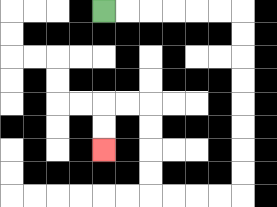{'start': '[4, 0]', 'end': '[4, 6]', 'path_directions': 'R,R,R,R,R,R,D,D,D,D,D,D,D,D,L,L,L,L,U,U,U,U,L,L,D,D', 'path_coordinates': '[[4, 0], [5, 0], [6, 0], [7, 0], [8, 0], [9, 0], [10, 0], [10, 1], [10, 2], [10, 3], [10, 4], [10, 5], [10, 6], [10, 7], [10, 8], [9, 8], [8, 8], [7, 8], [6, 8], [6, 7], [6, 6], [6, 5], [6, 4], [5, 4], [4, 4], [4, 5], [4, 6]]'}